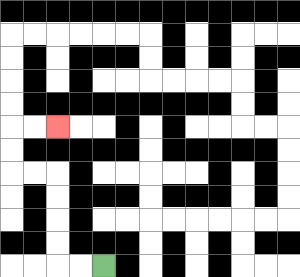{'start': '[4, 11]', 'end': '[2, 5]', 'path_directions': 'L,L,U,U,U,U,L,L,U,U,R,R', 'path_coordinates': '[[4, 11], [3, 11], [2, 11], [2, 10], [2, 9], [2, 8], [2, 7], [1, 7], [0, 7], [0, 6], [0, 5], [1, 5], [2, 5]]'}